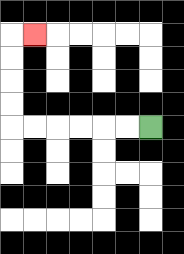{'start': '[6, 5]', 'end': '[1, 1]', 'path_directions': 'L,L,L,L,L,L,U,U,U,U,R', 'path_coordinates': '[[6, 5], [5, 5], [4, 5], [3, 5], [2, 5], [1, 5], [0, 5], [0, 4], [0, 3], [0, 2], [0, 1], [1, 1]]'}